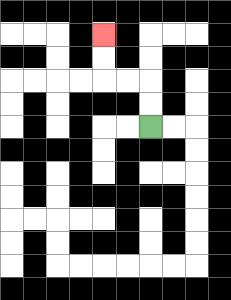{'start': '[6, 5]', 'end': '[4, 1]', 'path_directions': 'U,U,L,L,U,U', 'path_coordinates': '[[6, 5], [6, 4], [6, 3], [5, 3], [4, 3], [4, 2], [4, 1]]'}